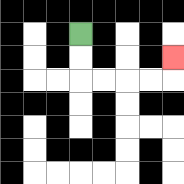{'start': '[3, 1]', 'end': '[7, 2]', 'path_directions': 'D,D,R,R,R,R,U', 'path_coordinates': '[[3, 1], [3, 2], [3, 3], [4, 3], [5, 3], [6, 3], [7, 3], [7, 2]]'}